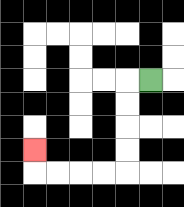{'start': '[6, 3]', 'end': '[1, 6]', 'path_directions': 'L,D,D,D,D,L,L,L,L,U', 'path_coordinates': '[[6, 3], [5, 3], [5, 4], [5, 5], [5, 6], [5, 7], [4, 7], [3, 7], [2, 7], [1, 7], [1, 6]]'}